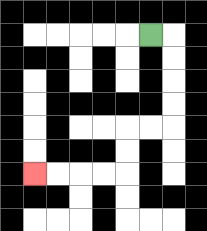{'start': '[6, 1]', 'end': '[1, 7]', 'path_directions': 'R,D,D,D,D,L,L,D,D,L,L,L,L', 'path_coordinates': '[[6, 1], [7, 1], [7, 2], [7, 3], [7, 4], [7, 5], [6, 5], [5, 5], [5, 6], [5, 7], [4, 7], [3, 7], [2, 7], [1, 7]]'}